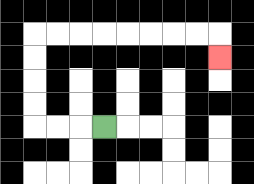{'start': '[4, 5]', 'end': '[9, 2]', 'path_directions': 'L,L,L,U,U,U,U,R,R,R,R,R,R,R,R,D', 'path_coordinates': '[[4, 5], [3, 5], [2, 5], [1, 5], [1, 4], [1, 3], [1, 2], [1, 1], [2, 1], [3, 1], [4, 1], [5, 1], [6, 1], [7, 1], [8, 1], [9, 1], [9, 2]]'}